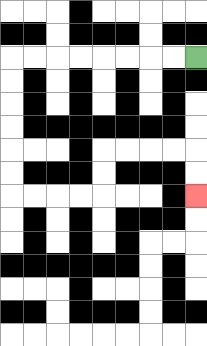{'start': '[8, 2]', 'end': '[8, 8]', 'path_directions': 'L,L,L,L,L,L,L,L,D,D,D,D,D,D,R,R,R,R,U,U,R,R,R,R,D,D', 'path_coordinates': '[[8, 2], [7, 2], [6, 2], [5, 2], [4, 2], [3, 2], [2, 2], [1, 2], [0, 2], [0, 3], [0, 4], [0, 5], [0, 6], [0, 7], [0, 8], [1, 8], [2, 8], [3, 8], [4, 8], [4, 7], [4, 6], [5, 6], [6, 6], [7, 6], [8, 6], [8, 7], [8, 8]]'}